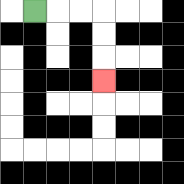{'start': '[1, 0]', 'end': '[4, 3]', 'path_directions': 'R,R,R,D,D,D', 'path_coordinates': '[[1, 0], [2, 0], [3, 0], [4, 0], [4, 1], [4, 2], [4, 3]]'}